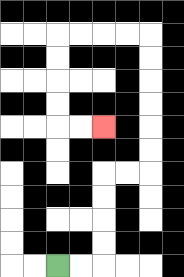{'start': '[2, 11]', 'end': '[4, 5]', 'path_directions': 'R,R,U,U,U,U,R,R,U,U,U,U,U,U,L,L,L,L,D,D,D,D,R,R', 'path_coordinates': '[[2, 11], [3, 11], [4, 11], [4, 10], [4, 9], [4, 8], [4, 7], [5, 7], [6, 7], [6, 6], [6, 5], [6, 4], [6, 3], [6, 2], [6, 1], [5, 1], [4, 1], [3, 1], [2, 1], [2, 2], [2, 3], [2, 4], [2, 5], [3, 5], [4, 5]]'}